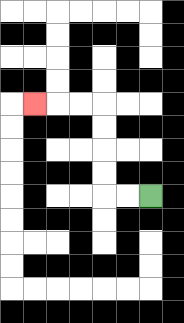{'start': '[6, 8]', 'end': '[1, 4]', 'path_directions': 'L,L,U,U,U,U,L,L,L', 'path_coordinates': '[[6, 8], [5, 8], [4, 8], [4, 7], [4, 6], [4, 5], [4, 4], [3, 4], [2, 4], [1, 4]]'}